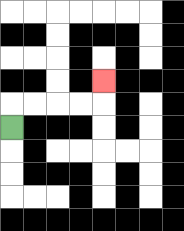{'start': '[0, 5]', 'end': '[4, 3]', 'path_directions': 'U,R,R,R,R,U', 'path_coordinates': '[[0, 5], [0, 4], [1, 4], [2, 4], [3, 4], [4, 4], [4, 3]]'}